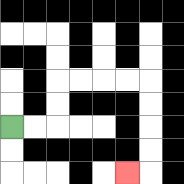{'start': '[0, 5]', 'end': '[5, 7]', 'path_directions': 'R,R,U,U,R,R,R,R,D,D,D,D,L', 'path_coordinates': '[[0, 5], [1, 5], [2, 5], [2, 4], [2, 3], [3, 3], [4, 3], [5, 3], [6, 3], [6, 4], [6, 5], [6, 6], [6, 7], [5, 7]]'}